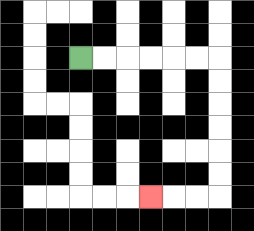{'start': '[3, 2]', 'end': '[6, 8]', 'path_directions': 'R,R,R,R,R,R,D,D,D,D,D,D,L,L,L', 'path_coordinates': '[[3, 2], [4, 2], [5, 2], [6, 2], [7, 2], [8, 2], [9, 2], [9, 3], [9, 4], [9, 5], [9, 6], [9, 7], [9, 8], [8, 8], [7, 8], [6, 8]]'}